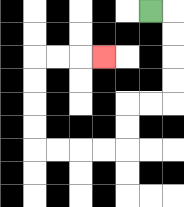{'start': '[6, 0]', 'end': '[4, 2]', 'path_directions': 'R,D,D,D,D,L,L,D,D,L,L,L,L,U,U,U,U,R,R,R', 'path_coordinates': '[[6, 0], [7, 0], [7, 1], [7, 2], [7, 3], [7, 4], [6, 4], [5, 4], [5, 5], [5, 6], [4, 6], [3, 6], [2, 6], [1, 6], [1, 5], [1, 4], [1, 3], [1, 2], [2, 2], [3, 2], [4, 2]]'}